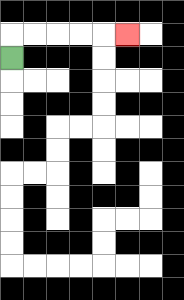{'start': '[0, 2]', 'end': '[5, 1]', 'path_directions': 'U,R,R,R,R,R', 'path_coordinates': '[[0, 2], [0, 1], [1, 1], [2, 1], [3, 1], [4, 1], [5, 1]]'}